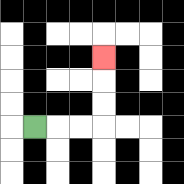{'start': '[1, 5]', 'end': '[4, 2]', 'path_directions': 'R,R,R,U,U,U', 'path_coordinates': '[[1, 5], [2, 5], [3, 5], [4, 5], [4, 4], [4, 3], [4, 2]]'}